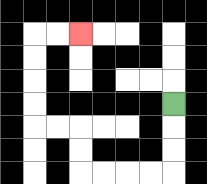{'start': '[7, 4]', 'end': '[3, 1]', 'path_directions': 'D,D,D,L,L,L,L,U,U,L,L,U,U,U,U,R,R', 'path_coordinates': '[[7, 4], [7, 5], [7, 6], [7, 7], [6, 7], [5, 7], [4, 7], [3, 7], [3, 6], [3, 5], [2, 5], [1, 5], [1, 4], [1, 3], [1, 2], [1, 1], [2, 1], [3, 1]]'}